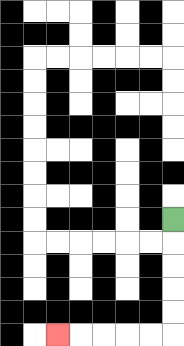{'start': '[7, 9]', 'end': '[2, 14]', 'path_directions': 'D,D,D,D,D,L,L,L,L,L', 'path_coordinates': '[[7, 9], [7, 10], [7, 11], [7, 12], [7, 13], [7, 14], [6, 14], [5, 14], [4, 14], [3, 14], [2, 14]]'}